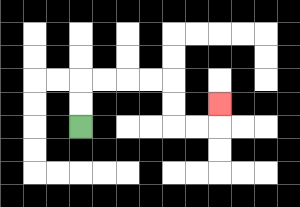{'start': '[3, 5]', 'end': '[9, 4]', 'path_directions': 'U,U,R,R,R,R,D,D,R,R,U', 'path_coordinates': '[[3, 5], [3, 4], [3, 3], [4, 3], [5, 3], [6, 3], [7, 3], [7, 4], [7, 5], [8, 5], [9, 5], [9, 4]]'}